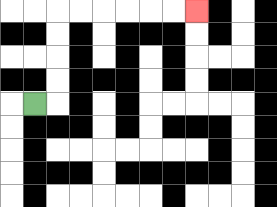{'start': '[1, 4]', 'end': '[8, 0]', 'path_directions': 'R,U,U,U,U,R,R,R,R,R,R', 'path_coordinates': '[[1, 4], [2, 4], [2, 3], [2, 2], [2, 1], [2, 0], [3, 0], [4, 0], [5, 0], [6, 0], [7, 0], [8, 0]]'}